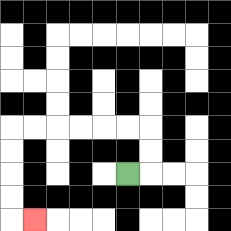{'start': '[5, 7]', 'end': '[1, 9]', 'path_directions': 'R,U,U,L,L,L,L,L,L,D,D,D,D,R', 'path_coordinates': '[[5, 7], [6, 7], [6, 6], [6, 5], [5, 5], [4, 5], [3, 5], [2, 5], [1, 5], [0, 5], [0, 6], [0, 7], [0, 8], [0, 9], [1, 9]]'}